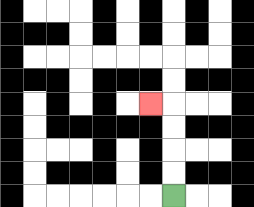{'start': '[7, 8]', 'end': '[6, 4]', 'path_directions': 'U,U,U,U,L', 'path_coordinates': '[[7, 8], [7, 7], [7, 6], [7, 5], [7, 4], [6, 4]]'}